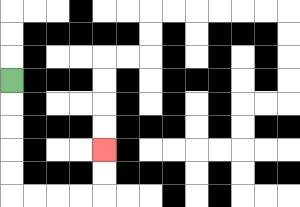{'start': '[0, 3]', 'end': '[4, 6]', 'path_directions': 'D,D,D,D,D,R,R,R,R,U,U', 'path_coordinates': '[[0, 3], [0, 4], [0, 5], [0, 6], [0, 7], [0, 8], [1, 8], [2, 8], [3, 8], [4, 8], [4, 7], [4, 6]]'}